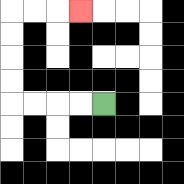{'start': '[4, 4]', 'end': '[3, 0]', 'path_directions': 'L,L,L,L,U,U,U,U,R,R,R', 'path_coordinates': '[[4, 4], [3, 4], [2, 4], [1, 4], [0, 4], [0, 3], [0, 2], [0, 1], [0, 0], [1, 0], [2, 0], [3, 0]]'}